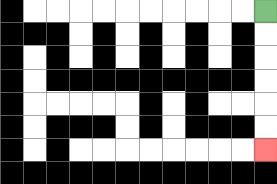{'start': '[11, 0]', 'end': '[11, 6]', 'path_directions': 'D,D,D,D,D,D', 'path_coordinates': '[[11, 0], [11, 1], [11, 2], [11, 3], [11, 4], [11, 5], [11, 6]]'}